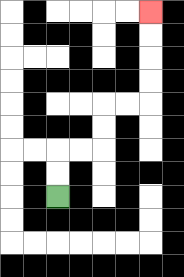{'start': '[2, 8]', 'end': '[6, 0]', 'path_directions': 'U,U,R,R,U,U,R,R,U,U,U,U', 'path_coordinates': '[[2, 8], [2, 7], [2, 6], [3, 6], [4, 6], [4, 5], [4, 4], [5, 4], [6, 4], [6, 3], [6, 2], [6, 1], [6, 0]]'}